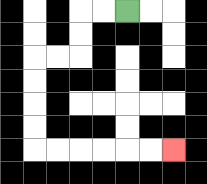{'start': '[5, 0]', 'end': '[7, 6]', 'path_directions': 'L,L,D,D,L,L,D,D,D,D,R,R,R,R,R,R', 'path_coordinates': '[[5, 0], [4, 0], [3, 0], [3, 1], [3, 2], [2, 2], [1, 2], [1, 3], [1, 4], [1, 5], [1, 6], [2, 6], [3, 6], [4, 6], [5, 6], [6, 6], [7, 6]]'}